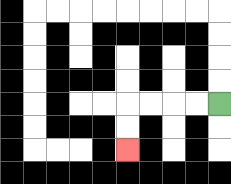{'start': '[9, 4]', 'end': '[5, 6]', 'path_directions': 'L,L,L,L,D,D', 'path_coordinates': '[[9, 4], [8, 4], [7, 4], [6, 4], [5, 4], [5, 5], [5, 6]]'}